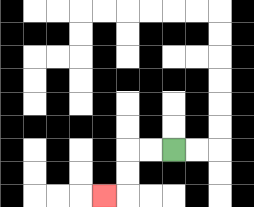{'start': '[7, 6]', 'end': '[4, 8]', 'path_directions': 'L,L,D,D,L', 'path_coordinates': '[[7, 6], [6, 6], [5, 6], [5, 7], [5, 8], [4, 8]]'}